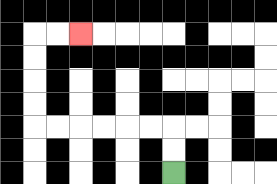{'start': '[7, 7]', 'end': '[3, 1]', 'path_directions': 'U,U,L,L,L,L,L,L,U,U,U,U,R,R', 'path_coordinates': '[[7, 7], [7, 6], [7, 5], [6, 5], [5, 5], [4, 5], [3, 5], [2, 5], [1, 5], [1, 4], [1, 3], [1, 2], [1, 1], [2, 1], [3, 1]]'}